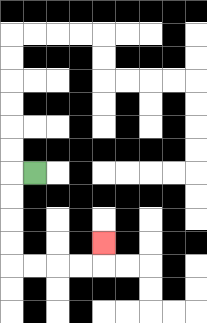{'start': '[1, 7]', 'end': '[4, 10]', 'path_directions': 'L,D,D,D,D,R,R,R,R,U', 'path_coordinates': '[[1, 7], [0, 7], [0, 8], [0, 9], [0, 10], [0, 11], [1, 11], [2, 11], [3, 11], [4, 11], [4, 10]]'}